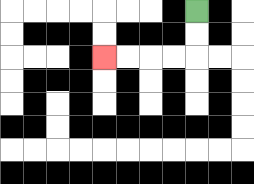{'start': '[8, 0]', 'end': '[4, 2]', 'path_directions': 'D,D,L,L,L,L', 'path_coordinates': '[[8, 0], [8, 1], [8, 2], [7, 2], [6, 2], [5, 2], [4, 2]]'}